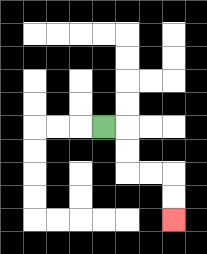{'start': '[4, 5]', 'end': '[7, 9]', 'path_directions': 'R,D,D,R,R,D,D', 'path_coordinates': '[[4, 5], [5, 5], [5, 6], [5, 7], [6, 7], [7, 7], [7, 8], [7, 9]]'}